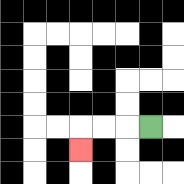{'start': '[6, 5]', 'end': '[3, 6]', 'path_directions': 'L,L,L,D', 'path_coordinates': '[[6, 5], [5, 5], [4, 5], [3, 5], [3, 6]]'}